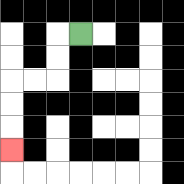{'start': '[3, 1]', 'end': '[0, 6]', 'path_directions': 'L,D,D,L,L,D,D,D', 'path_coordinates': '[[3, 1], [2, 1], [2, 2], [2, 3], [1, 3], [0, 3], [0, 4], [0, 5], [0, 6]]'}